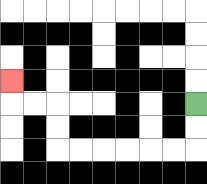{'start': '[8, 4]', 'end': '[0, 3]', 'path_directions': 'D,D,L,L,L,L,L,L,U,U,L,L,U', 'path_coordinates': '[[8, 4], [8, 5], [8, 6], [7, 6], [6, 6], [5, 6], [4, 6], [3, 6], [2, 6], [2, 5], [2, 4], [1, 4], [0, 4], [0, 3]]'}